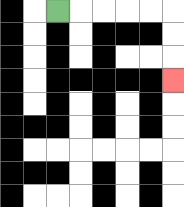{'start': '[2, 0]', 'end': '[7, 3]', 'path_directions': 'R,R,R,R,R,D,D,D', 'path_coordinates': '[[2, 0], [3, 0], [4, 0], [5, 0], [6, 0], [7, 0], [7, 1], [7, 2], [7, 3]]'}